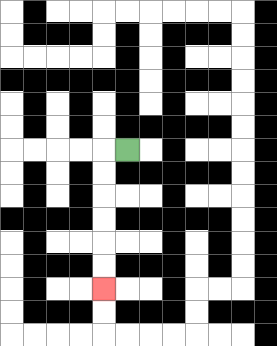{'start': '[5, 6]', 'end': '[4, 12]', 'path_directions': 'L,D,D,D,D,D,D', 'path_coordinates': '[[5, 6], [4, 6], [4, 7], [4, 8], [4, 9], [4, 10], [4, 11], [4, 12]]'}